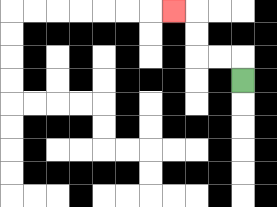{'start': '[10, 3]', 'end': '[7, 0]', 'path_directions': 'U,L,L,U,U,L', 'path_coordinates': '[[10, 3], [10, 2], [9, 2], [8, 2], [8, 1], [8, 0], [7, 0]]'}